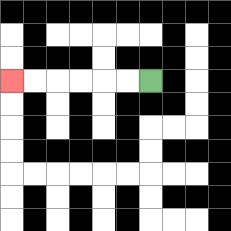{'start': '[6, 3]', 'end': '[0, 3]', 'path_directions': 'L,L,L,L,L,L', 'path_coordinates': '[[6, 3], [5, 3], [4, 3], [3, 3], [2, 3], [1, 3], [0, 3]]'}